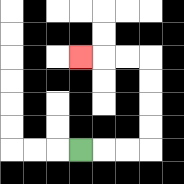{'start': '[3, 6]', 'end': '[3, 2]', 'path_directions': 'R,R,R,U,U,U,U,L,L,L', 'path_coordinates': '[[3, 6], [4, 6], [5, 6], [6, 6], [6, 5], [6, 4], [6, 3], [6, 2], [5, 2], [4, 2], [3, 2]]'}